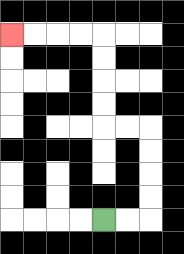{'start': '[4, 9]', 'end': '[0, 1]', 'path_directions': 'R,R,U,U,U,U,L,L,U,U,U,U,L,L,L,L', 'path_coordinates': '[[4, 9], [5, 9], [6, 9], [6, 8], [6, 7], [6, 6], [6, 5], [5, 5], [4, 5], [4, 4], [4, 3], [4, 2], [4, 1], [3, 1], [2, 1], [1, 1], [0, 1]]'}